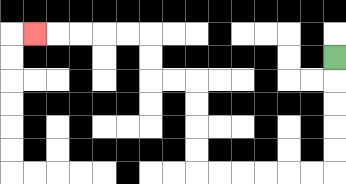{'start': '[14, 2]', 'end': '[1, 1]', 'path_directions': 'D,D,D,D,D,L,L,L,L,L,L,U,U,U,U,L,L,U,U,L,L,L,L,L', 'path_coordinates': '[[14, 2], [14, 3], [14, 4], [14, 5], [14, 6], [14, 7], [13, 7], [12, 7], [11, 7], [10, 7], [9, 7], [8, 7], [8, 6], [8, 5], [8, 4], [8, 3], [7, 3], [6, 3], [6, 2], [6, 1], [5, 1], [4, 1], [3, 1], [2, 1], [1, 1]]'}